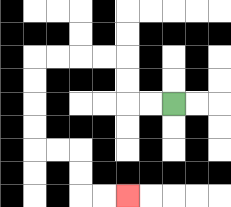{'start': '[7, 4]', 'end': '[5, 8]', 'path_directions': 'L,L,U,U,L,L,L,L,D,D,D,D,R,R,D,D,R,R', 'path_coordinates': '[[7, 4], [6, 4], [5, 4], [5, 3], [5, 2], [4, 2], [3, 2], [2, 2], [1, 2], [1, 3], [1, 4], [1, 5], [1, 6], [2, 6], [3, 6], [3, 7], [3, 8], [4, 8], [5, 8]]'}